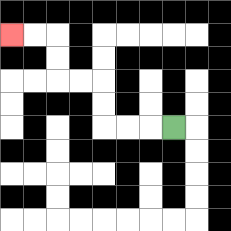{'start': '[7, 5]', 'end': '[0, 1]', 'path_directions': 'L,L,L,U,U,L,L,U,U,L,L', 'path_coordinates': '[[7, 5], [6, 5], [5, 5], [4, 5], [4, 4], [4, 3], [3, 3], [2, 3], [2, 2], [2, 1], [1, 1], [0, 1]]'}